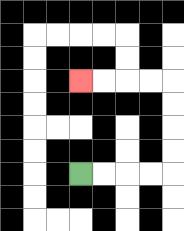{'start': '[3, 7]', 'end': '[3, 3]', 'path_directions': 'R,R,R,R,U,U,U,U,L,L,L,L', 'path_coordinates': '[[3, 7], [4, 7], [5, 7], [6, 7], [7, 7], [7, 6], [7, 5], [7, 4], [7, 3], [6, 3], [5, 3], [4, 3], [3, 3]]'}